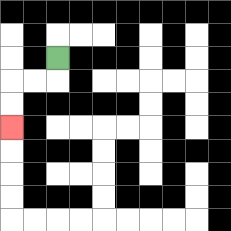{'start': '[2, 2]', 'end': '[0, 5]', 'path_directions': 'D,L,L,D,D', 'path_coordinates': '[[2, 2], [2, 3], [1, 3], [0, 3], [0, 4], [0, 5]]'}